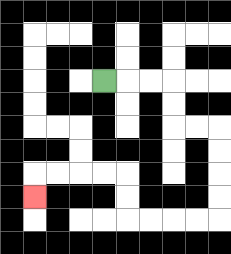{'start': '[4, 3]', 'end': '[1, 8]', 'path_directions': 'R,R,R,D,D,R,R,D,D,D,D,L,L,L,L,U,U,L,L,L,L,D', 'path_coordinates': '[[4, 3], [5, 3], [6, 3], [7, 3], [7, 4], [7, 5], [8, 5], [9, 5], [9, 6], [9, 7], [9, 8], [9, 9], [8, 9], [7, 9], [6, 9], [5, 9], [5, 8], [5, 7], [4, 7], [3, 7], [2, 7], [1, 7], [1, 8]]'}